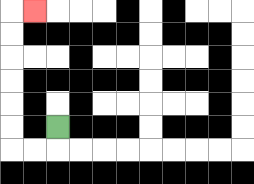{'start': '[2, 5]', 'end': '[1, 0]', 'path_directions': 'D,L,L,U,U,U,U,U,U,R', 'path_coordinates': '[[2, 5], [2, 6], [1, 6], [0, 6], [0, 5], [0, 4], [0, 3], [0, 2], [0, 1], [0, 0], [1, 0]]'}